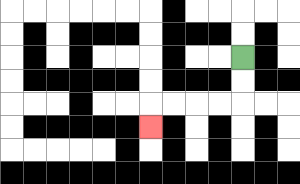{'start': '[10, 2]', 'end': '[6, 5]', 'path_directions': 'D,D,L,L,L,L,D', 'path_coordinates': '[[10, 2], [10, 3], [10, 4], [9, 4], [8, 4], [7, 4], [6, 4], [6, 5]]'}